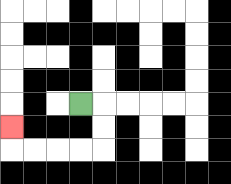{'start': '[3, 4]', 'end': '[0, 5]', 'path_directions': 'R,D,D,L,L,L,L,U', 'path_coordinates': '[[3, 4], [4, 4], [4, 5], [4, 6], [3, 6], [2, 6], [1, 6], [0, 6], [0, 5]]'}